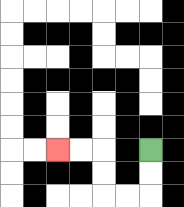{'start': '[6, 6]', 'end': '[2, 6]', 'path_directions': 'D,D,L,L,U,U,L,L', 'path_coordinates': '[[6, 6], [6, 7], [6, 8], [5, 8], [4, 8], [4, 7], [4, 6], [3, 6], [2, 6]]'}